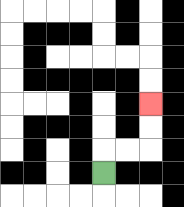{'start': '[4, 7]', 'end': '[6, 4]', 'path_directions': 'U,R,R,U,U', 'path_coordinates': '[[4, 7], [4, 6], [5, 6], [6, 6], [6, 5], [6, 4]]'}